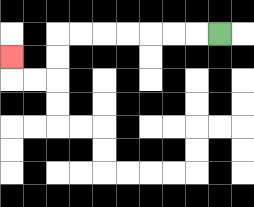{'start': '[9, 1]', 'end': '[0, 2]', 'path_directions': 'L,L,L,L,L,L,L,D,D,L,L,U', 'path_coordinates': '[[9, 1], [8, 1], [7, 1], [6, 1], [5, 1], [4, 1], [3, 1], [2, 1], [2, 2], [2, 3], [1, 3], [0, 3], [0, 2]]'}